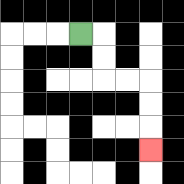{'start': '[3, 1]', 'end': '[6, 6]', 'path_directions': 'R,D,D,R,R,D,D,D', 'path_coordinates': '[[3, 1], [4, 1], [4, 2], [4, 3], [5, 3], [6, 3], [6, 4], [6, 5], [6, 6]]'}